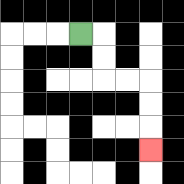{'start': '[3, 1]', 'end': '[6, 6]', 'path_directions': 'R,D,D,R,R,D,D,D', 'path_coordinates': '[[3, 1], [4, 1], [4, 2], [4, 3], [5, 3], [6, 3], [6, 4], [6, 5], [6, 6]]'}